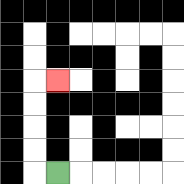{'start': '[2, 7]', 'end': '[2, 3]', 'path_directions': 'L,U,U,U,U,R', 'path_coordinates': '[[2, 7], [1, 7], [1, 6], [1, 5], [1, 4], [1, 3], [2, 3]]'}